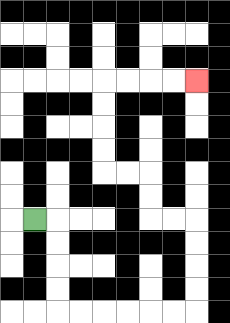{'start': '[1, 9]', 'end': '[8, 3]', 'path_directions': 'R,D,D,D,D,R,R,R,R,R,R,U,U,U,U,L,L,U,U,L,L,U,U,U,U,R,R,R,R', 'path_coordinates': '[[1, 9], [2, 9], [2, 10], [2, 11], [2, 12], [2, 13], [3, 13], [4, 13], [5, 13], [6, 13], [7, 13], [8, 13], [8, 12], [8, 11], [8, 10], [8, 9], [7, 9], [6, 9], [6, 8], [6, 7], [5, 7], [4, 7], [4, 6], [4, 5], [4, 4], [4, 3], [5, 3], [6, 3], [7, 3], [8, 3]]'}